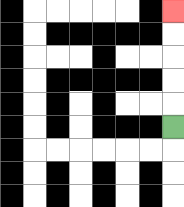{'start': '[7, 5]', 'end': '[7, 0]', 'path_directions': 'U,U,U,U,U', 'path_coordinates': '[[7, 5], [7, 4], [7, 3], [7, 2], [7, 1], [7, 0]]'}